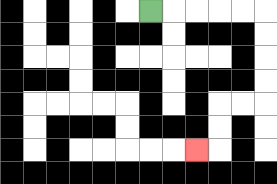{'start': '[6, 0]', 'end': '[8, 6]', 'path_directions': 'R,R,R,R,R,D,D,D,D,L,L,D,D,L', 'path_coordinates': '[[6, 0], [7, 0], [8, 0], [9, 0], [10, 0], [11, 0], [11, 1], [11, 2], [11, 3], [11, 4], [10, 4], [9, 4], [9, 5], [9, 6], [8, 6]]'}